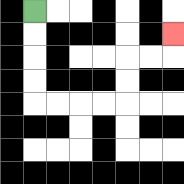{'start': '[1, 0]', 'end': '[7, 1]', 'path_directions': 'D,D,D,D,R,R,R,R,U,U,R,R,U', 'path_coordinates': '[[1, 0], [1, 1], [1, 2], [1, 3], [1, 4], [2, 4], [3, 4], [4, 4], [5, 4], [5, 3], [5, 2], [6, 2], [7, 2], [7, 1]]'}